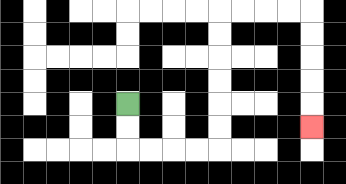{'start': '[5, 4]', 'end': '[13, 5]', 'path_directions': 'D,D,R,R,R,R,U,U,U,U,U,U,R,R,R,R,D,D,D,D,D', 'path_coordinates': '[[5, 4], [5, 5], [5, 6], [6, 6], [7, 6], [8, 6], [9, 6], [9, 5], [9, 4], [9, 3], [9, 2], [9, 1], [9, 0], [10, 0], [11, 0], [12, 0], [13, 0], [13, 1], [13, 2], [13, 3], [13, 4], [13, 5]]'}